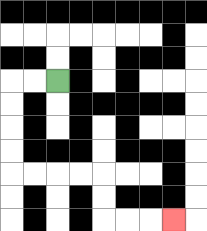{'start': '[2, 3]', 'end': '[7, 9]', 'path_directions': 'L,L,D,D,D,D,R,R,R,R,D,D,R,R,R', 'path_coordinates': '[[2, 3], [1, 3], [0, 3], [0, 4], [0, 5], [0, 6], [0, 7], [1, 7], [2, 7], [3, 7], [4, 7], [4, 8], [4, 9], [5, 9], [6, 9], [7, 9]]'}